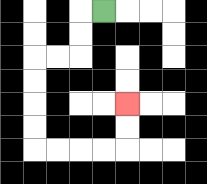{'start': '[4, 0]', 'end': '[5, 4]', 'path_directions': 'L,D,D,L,L,D,D,D,D,R,R,R,R,U,U', 'path_coordinates': '[[4, 0], [3, 0], [3, 1], [3, 2], [2, 2], [1, 2], [1, 3], [1, 4], [1, 5], [1, 6], [2, 6], [3, 6], [4, 6], [5, 6], [5, 5], [5, 4]]'}